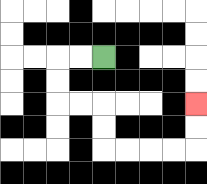{'start': '[4, 2]', 'end': '[8, 4]', 'path_directions': 'L,L,D,D,R,R,D,D,R,R,R,R,U,U', 'path_coordinates': '[[4, 2], [3, 2], [2, 2], [2, 3], [2, 4], [3, 4], [4, 4], [4, 5], [4, 6], [5, 6], [6, 6], [7, 6], [8, 6], [8, 5], [8, 4]]'}